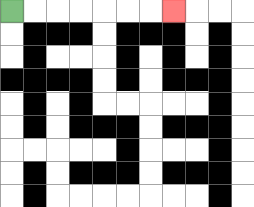{'start': '[0, 0]', 'end': '[7, 0]', 'path_directions': 'R,R,R,R,R,R,R', 'path_coordinates': '[[0, 0], [1, 0], [2, 0], [3, 0], [4, 0], [5, 0], [6, 0], [7, 0]]'}